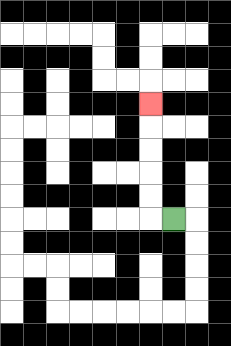{'start': '[7, 9]', 'end': '[6, 4]', 'path_directions': 'L,U,U,U,U,U', 'path_coordinates': '[[7, 9], [6, 9], [6, 8], [6, 7], [6, 6], [6, 5], [6, 4]]'}